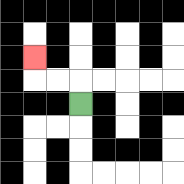{'start': '[3, 4]', 'end': '[1, 2]', 'path_directions': 'U,L,L,U', 'path_coordinates': '[[3, 4], [3, 3], [2, 3], [1, 3], [1, 2]]'}